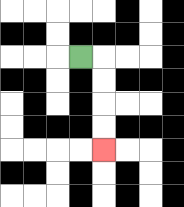{'start': '[3, 2]', 'end': '[4, 6]', 'path_directions': 'R,D,D,D,D', 'path_coordinates': '[[3, 2], [4, 2], [4, 3], [4, 4], [4, 5], [4, 6]]'}